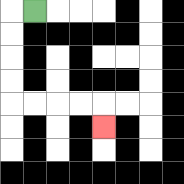{'start': '[1, 0]', 'end': '[4, 5]', 'path_directions': 'L,D,D,D,D,R,R,R,R,D', 'path_coordinates': '[[1, 0], [0, 0], [0, 1], [0, 2], [0, 3], [0, 4], [1, 4], [2, 4], [3, 4], [4, 4], [4, 5]]'}